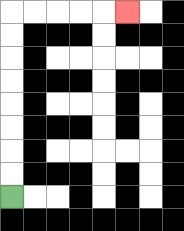{'start': '[0, 8]', 'end': '[5, 0]', 'path_directions': 'U,U,U,U,U,U,U,U,R,R,R,R,R', 'path_coordinates': '[[0, 8], [0, 7], [0, 6], [0, 5], [0, 4], [0, 3], [0, 2], [0, 1], [0, 0], [1, 0], [2, 0], [3, 0], [4, 0], [5, 0]]'}